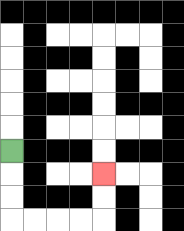{'start': '[0, 6]', 'end': '[4, 7]', 'path_directions': 'D,D,D,R,R,R,R,U,U', 'path_coordinates': '[[0, 6], [0, 7], [0, 8], [0, 9], [1, 9], [2, 9], [3, 9], [4, 9], [4, 8], [4, 7]]'}